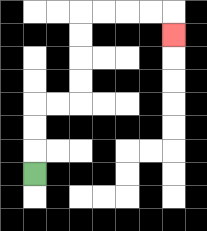{'start': '[1, 7]', 'end': '[7, 1]', 'path_directions': 'U,U,U,R,R,U,U,U,U,R,R,R,R,D', 'path_coordinates': '[[1, 7], [1, 6], [1, 5], [1, 4], [2, 4], [3, 4], [3, 3], [3, 2], [3, 1], [3, 0], [4, 0], [5, 0], [6, 0], [7, 0], [7, 1]]'}